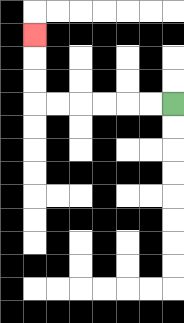{'start': '[7, 4]', 'end': '[1, 1]', 'path_directions': 'L,L,L,L,L,L,U,U,U', 'path_coordinates': '[[7, 4], [6, 4], [5, 4], [4, 4], [3, 4], [2, 4], [1, 4], [1, 3], [1, 2], [1, 1]]'}